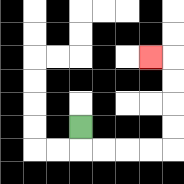{'start': '[3, 5]', 'end': '[6, 2]', 'path_directions': 'D,R,R,R,R,U,U,U,U,L', 'path_coordinates': '[[3, 5], [3, 6], [4, 6], [5, 6], [6, 6], [7, 6], [7, 5], [7, 4], [7, 3], [7, 2], [6, 2]]'}